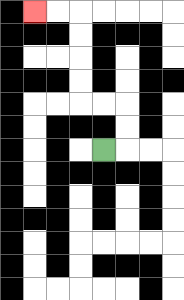{'start': '[4, 6]', 'end': '[1, 0]', 'path_directions': 'R,U,U,L,L,U,U,U,U,L,L', 'path_coordinates': '[[4, 6], [5, 6], [5, 5], [5, 4], [4, 4], [3, 4], [3, 3], [3, 2], [3, 1], [3, 0], [2, 0], [1, 0]]'}